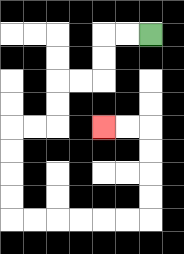{'start': '[6, 1]', 'end': '[4, 5]', 'path_directions': 'L,L,D,D,L,L,D,D,L,L,D,D,D,D,R,R,R,R,R,R,U,U,U,U,L,L', 'path_coordinates': '[[6, 1], [5, 1], [4, 1], [4, 2], [4, 3], [3, 3], [2, 3], [2, 4], [2, 5], [1, 5], [0, 5], [0, 6], [0, 7], [0, 8], [0, 9], [1, 9], [2, 9], [3, 9], [4, 9], [5, 9], [6, 9], [6, 8], [6, 7], [6, 6], [6, 5], [5, 5], [4, 5]]'}